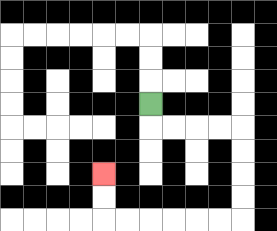{'start': '[6, 4]', 'end': '[4, 7]', 'path_directions': 'D,R,R,R,R,D,D,D,D,L,L,L,L,L,L,U,U', 'path_coordinates': '[[6, 4], [6, 5], [7, 5], [8, 5], [9, 5], [10, 5], [10, 6], [10, 7], [10, 8], [10, 9], [9, 9], [8, 9], [7, 9], [6, 9], [5, 9], [4, 9], [4, 8], [4, 7]]'}